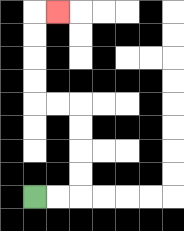{'start': '[1, 8]', 'end': '[2, 0]', 'path_directions': 'R,R,U,U,U,U,L,L,U,U,U,U,R', 'path_coordinates': '[[1, 8], [2, 8], [3, 8], [3, 7], [3, 6], [3, 5], [3, 4], [2, 4], [1, 4], [1, 3], [1, 2], [1, 1], [1, 0], [2, 0]]'}